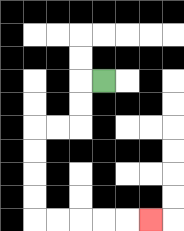{'start': '[4, 3]', 'end': '[6, 9]', 'path_directions': 'L,D,D,L,L,D,D,D,D,R,R,R,R,R', 'path_coordinates': '[[4, 3], [3, 3], [3, 4], [3, 5], [2, 5], [1, 5], [1, 6], [1, 7], [1, 8], [1, 9], [2, 9], [3, 9], [4, 9], [5, 9], [6, 9]]'}